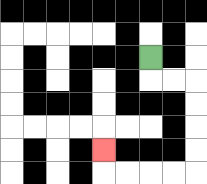{'start': '[6, 2]', 'end': '[4, 6]', 'path_directions': 'D,R,R,D,D,D,D,L,L,L,L,U', 'path_coordinates': '[[6, 2], [6, 3], [7, 3], [8, 3], [8, 4], [8, 5], [8, 6], [8, 7], [7, 7], [6, 7], [5, 7], [4, 7], [4, 6]]'}